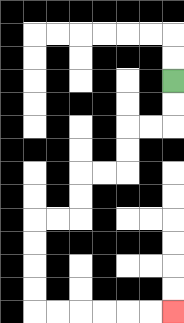{'start': '[7, 3]', 'end': '[7, 13]', 'path_directions': 'D,D,L,L,D,D,L,L,D,D,L,L,D,D,D,D,R,R,R,R,R,R', 'path_coordinates': '[[7, 3], [7, 4], [7, 5], [6, 5], [5, 5], [5, 6], [5, 7], [4, 7], [3, 7], [3, 8], [3, 9], [2, 9], [1, 9], [1, 10], [1, 11], [1, 12], [1, 13], [2, 13], [3, 13], [4, 13], [5, 13], [6, 13], [7, 13]]'}